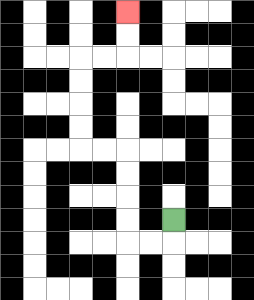{'start': '[7, 9]', 'end': '[5, 0]', 'path_directions': 'D,L,L,U,U,U,U,L,L,U,U,U,U,R,R,U,U', 'path_coordinates': '[[7, 9], [7, 10], [6, 10], [5, 10], [5, 9], [5, 8], [5, 7], [5, 6], [4, 6], [3, 6], [3, 5], [3, 4], [3, 3], [3, 2], [4, 2], [5, 2], [5, 1], [5, 0]]'}